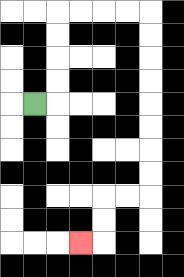{'start': '[1, 4]', 'end': '[3, 10]', 'path_directions': 'R,U,U,U,U,R,R,R,R,D,D,D,D,D,D,D,D,L,L,D,D,L', 'path_coordinates': '[[1, 4], [2, 4], [2, 3], [2, 2], [2, 1], [2, 0], [3, 0], [4, 0], [5, 0], [6, 0], [6, 1], [6, 2], [6, 3], [6, 4], [6, 5], [6, 6], [6, 7], [6, 8], [5, 8], [4, 8], [4, 9], [4, 10], [3, 10]]'}